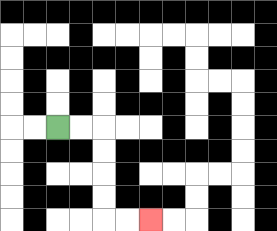{'start': '[2, 5]', 'end': '[6, 9]', 'path_directions': 'R,R,D,D,D,D,R,R', 'path_coordinates': '[[2, 5], [3, 5], [4, 5], [4, 6], [4, 7], [4, 8], [4, 9], [5, 9], [6, 9]]'}